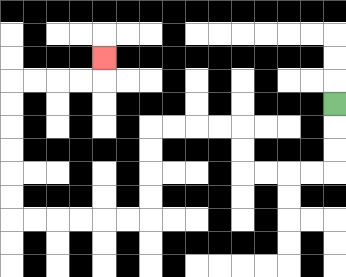{'start': '[14, 4]', 'end': '[4, 2]', 'path_directions': 'D,D,D,L,L,L,L,U,U,L,L,L,L,D,D,D,D,L,L,L,L,L,L,U,U,U,U,U,U,R,R,R,R,U', 'path_coordinates': '[[14, 4], [14, 5], [14, 6], [14, 7], [13, 7], [12, 7], [11, 7], [10, 7], [10, 6], [10, 5], [9, 5], [8, 5], [7, 5], [6, 5], [6, 6], [6, 7], [6, 8], [6, 9], [5, 9], [4, 9], [3, 9], [2, 9], [1, 9], [0, 9], [0, 8], [0, 7], [0, 6], [0, 5], [0, 4], [0, 3], [1, 3], [2, 3], [3, 3], [4, 3], [4, 2]]'}